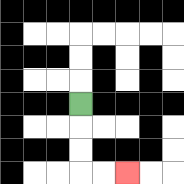{'start': '[3, 4]', 'end': '[5, 7]', 'path_directions': 'D,D,D,R,R', 'path_coordinates': '[[3, 4], [3, 5], [3, 6], [3, 7], [4, 7], [5, 7]]'}